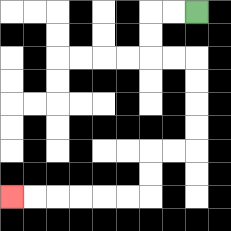{'start': '[8, 0]', 'end': '[0, 8]', 'path_directions': 'L,L,D,D,R,R,D,D,D,D,L,L,D,D,L,L,L,L,L,L', 'path_coordinates': '[[8, 0], [7, 0], [6, 0], [6, 1], [6, 2], [7, 2], [8, 2], [8, 3], [8, 4], [8, 5], [8, 6], [7, 6], [6, 6], [6, 7], [6, 8], [5, 8], [4, 8], [3, 8], [2, 8], [1, 8], [0, 8]]'}